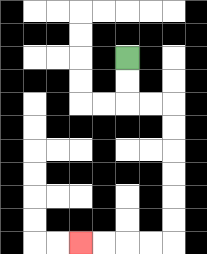{'start': '[5, 2]', 'end': '[3, 10]', 'path_directions': 'D,D,R,R,D,D,D,D,D,D,L,L,L,L', 'path_coordinates': '[[5, 2], [5, 3], [5, 4], [6, 4], [7, 4], [7, 5], [7, 6], [7, 7], [7, 8], [7, 9], [7, 10], [6, 10], [5, 10], [4, 10], [3, 10]]'}